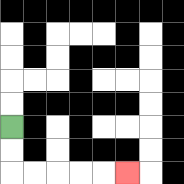{'start': '[0, 5]', 'end': '[5, 7]', 'path_directions': 'D,D,R,R,R,R,R', 'path_coordinates': '[[0, 5], [0, 6], [0, 7], [1, 7], [2, 7], [3, 7], [4, 7], [5, 7]]'}